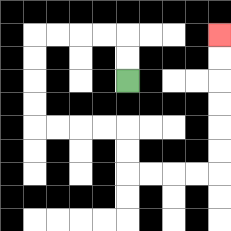{'start': '[5, 3]', 'end': '[9, 1]', 'path_directions': 'U,U,L,L,L,L,D,D,D,D,R,R,R,R,D,D,R,R,R,R,U,U,U,U,U,U', 'path_coordinates': '[[5, 3], [5, 2], [5, 1], [4, 1], [3, 1], [2, 1], [1, 1], [1, 2], [1, 3], [1, 4], [1, 5], [2, 5], [3, 5], [4, 5], [5, 5], [5, 6], [5, 7], [6, 7], [7, 7], [8, 7], [9, 7], [9, 6], [9, 5], [9, 4], [9, 3], [9, 2], [9, 1]]'}